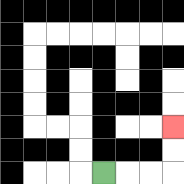{'start': '[4, 7]', 'end': '[7, 5]', 'path_directions': 'R,R,R,U,U', 'path_coordinates': '[[4, 7], [5, 7], [6, 7], [7, 7], [7, 6], [7, 5]]'}